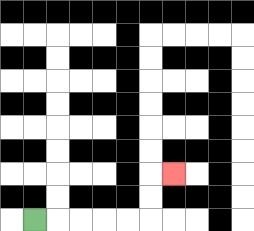{'start': '[1, 9]', 'end': '[7, 7]', 'path_directions': 'R,R,R,R,R,U,U,R', 'path_coordinates': '[[1, 9], [2, 9], [3, 9], [4, 9], [5, 9], [6, 9], [6, 8], [6, 7], [7, 7]]'}